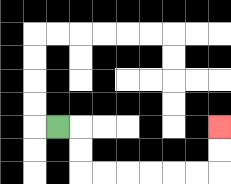{'start': '[2, 5]', 'end': '[9, 5]', 'path_directions': 'R,D,D,R,R,R,R,R,R,U,U', 'path_coordinates': '[[2, 5], [3, 5], [3, 6], [3, 7], [4, 7], [5, 7], [6, 7], [7, 7], [8, 7], [9, 7], [9, 6], [9, 5]]'}